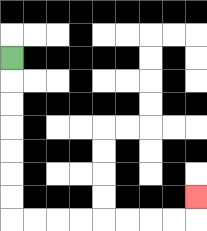{'start': '[0, 2]', 'end': '[8, 8]', 'path_directions': 'D,D,D,D,D,D,D,R,R,R,R,R,R,R,R,U', 'path_coordinates': '[[0, 2], [0, 3], [0, 4], [0, 5], [0, 6], [0, 7], [0, 8], [0, 9], [1, 9], [2, 9], [3, 9], [4, 9], [5, 9], [6, 9], [7, 9], [8, 9], [8, 8]]'}